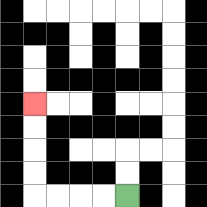{'start': '[5, 8]', 'end': '[1, 4]', 'path_directions': 'L,L,L,L,U,U,U,U', 'path_coordinates': '[[5, 8], [4, 8], [3, 8], [2, 8], [1, 8], [1, 7], [1, 6], [1, 5], [1, 4]]'}